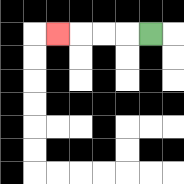{'start': '[6, 1]', 'end': '[2, 1]', 'path_directions': 'L,L,L,L', 'path_coordinates': '[[6, 1], [5, 1], [4, 1], [3, 1], [2, 1]]'}